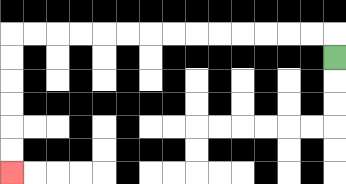{'start': '[14, 2]', 'end': '[0, 7]', 'path_directions': 'U,L,L,L,L,L,L,L,L,L,L,L,L,L,L,D,D,D,D,D,D', 'path_coordinates': '[[14, 2], [14, 1], [13, 1], [12, 1], [11, 1], [10, 1], [9, 1], [8, 1], [7, 1], [6, 1], [5, 1], [4, 1], [3, 1], [2, 1], [1, 1], [0, 1], [0, 2], [0, 3], [0, 4], [0, 5], [0, 6], [0, 7]]'}